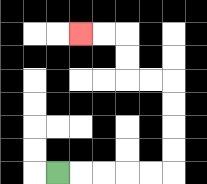{'start': '[2, 7]', 'end': '[3, 1]', 'path_directions': 'R,R,R,R,R,U,U,U,U,L,L,U,U,L,L', 'path_coordinates': '[[2, 7], [3, 7], [4, 7], [5, 7], [6, 7], [7, 7], [7, 6], [7, 5], [7, 4], [7, 3], [6, 3], [5, 3], [5, 2], [5, 1], [4, 1], [3, 1]]'}